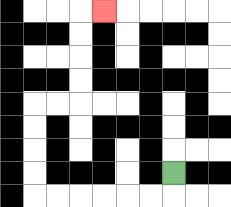{'start': '[7, 7]', 'end': '[4, 0]', 'path_directions': 'D,L,L,L,L,L,L,U,U,U,U,R,R,U,U,U,U,R', 'path_coordinates': '[[7, 7], [7, 8], [6, 8], [5, 8], [4, 8], [3, 8], [2, 8], [1, 8], [1, 7], [1, 6], [1, 5], [1, 4], [2, 4], [3, 4], [3, 3], [3, 2], [3, 1], [3, 0], [4, 0]]'}